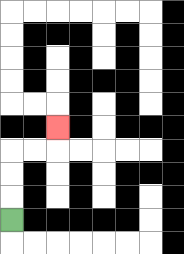{'start': '[0, 9]', 'end': '[2, 5]', 'path_directions': 'U,U,U,R,R,U', 'path_coordinates': '[[0, 9], [0, 8], [0, 7], [0, 6], [1, 6], [2, 6], [2, 5]]'}